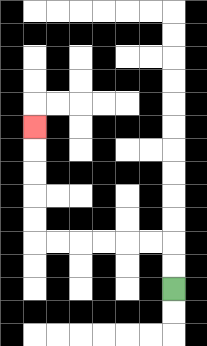{'start': '[7, 12]', 'end': '[1, 5]', 'path_directions': 'U,U,L,L,L,L,L,L,U,U,U,U,U', 'path_coordinates': '[[7, 12], [7, 11], [7, 10], [6, 10], [5, 10], [4, 10], [3, 10], [2, 10], [1, 10], [1, 9], [1, 8], [1, 7], [1, 6], [1, 5]]'}